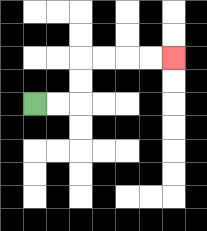{'start': '[1, 4]', 'end': '[7, 2]', 'path_directions': 'R,R,U,U,R,R,R,R', 'path_coordinates': '[[1, 4], [2, 4], [3, 4], [3, 3], [3, 2], [4, 2], [5, 2], [6, 2], [7, 2]]'}